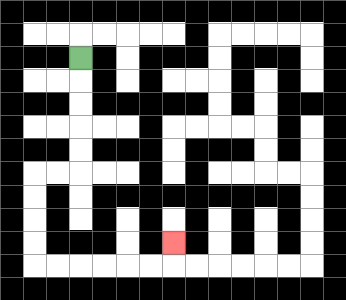{'start': '[3, 2]', 'end': '[7, 10]', 'path_directions': 'D,D,D,D,D,L,L,D,D,D,D,R,R,R,R,R,R,U', 'path_coordinates': '[[3, 2], [3, 3], [3, 4], [3, 5], [3, 6], [3, 7], [2, 7], [1, 7], [1, 8], [1, 9], [1, 10], [1, 11], [2, 11], [3, 11], [4, 11], [5, 11], [6, 11], [7, 11], [7, 10]]'}